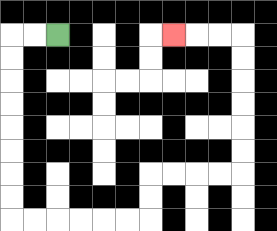{'start': '[2, 1]', 'end': '[7, 1]', 'path_directions': 'L,L,D,D,D,D,D,D,D,D,R,R,R,R,R,R,U,U,R,R,R,R,U,U,U,U,U,U,L,L,L', 'path_coordinates': '[[2, 1], [1, 1], [0, 1], [0, 2], [0, 3], [0, 4], [0, 5], [0, 6], [0, 7], [0, 8], [0, 9], [1, 9], [2, 9], [3, 9], [4, 9], [5, 9], [6, 9], [6, 8], [6, 7], [7, 7], [8, 7], [9, 7], [10, 7], [10, 6], [10, 5], [10, 4], [10, 3], [10, 2], [10, 1], [9, 1], [8, 1], [7, 1]]'}